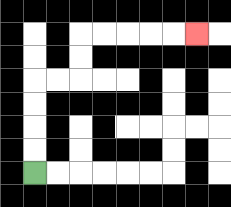{'start': '[1, 7]', 'end': '[8, 1]', 'path_directions': 'U,U,U,U,R,R,U,U,R,R,R,R,R', 'path_coordinates': '[[1, 7], [1, 6], [1, 5], [1, 4], [1, 3], [2, 3], [3, 3], [3, 2], [3, 1], [4, 1], [5, 1], [6, 1], [7, 1], [8, 1]]'}